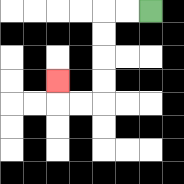{'start': '[6, 0]', 'end': '[2, 3]', 'path_directions': 'L,L,D,D,D,D,L,L,U', 'path_coordinates': '[[6, 0], [5, 0], [4, 0], [4, 1], [4, 2], [4, 3], [4, 4], [3, 4], [2, 4], [2, 3]]'}